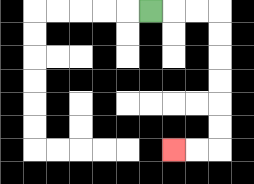{'start': '[6, 0]', 'end': '[7, 6]', 'path_directions': 'R,R,R,D,D,D,D,D,D,L,L', 'path_coordinates': '[[6, 0], [7, 0], [8, 0], [9, 0], [9, 1], [9, 2], [9, 3], [9, 4], [9, 5], [9, 6], [8, 6], [7, 6]]'}